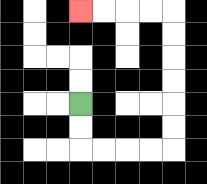{'start': '[3, 4]', 'end': '[3, 0]', 'path_directions': 'D,D,R,R,R,R,U,U,U,U,U,U,L,L,L,L', 'path_coordinates': '[[3, 4], [3, 5], [3, 6], [4, 6], [5, 6], [6, 6], [7, 6], [7, 5], [7, 4], [7, 3], [7, 2], [7, 1], [7, 0], [6, 0], [5, 0], [4, 0], [3, 0]]'}